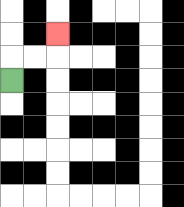{'start': '[0, 3]', 'end': '[2, 1]', 'path_directions': 'U,R,R,U', 'path_coordinates': '[[0, 3], [0, 2], [1, 2], [2, 2], [2, 1]]'}